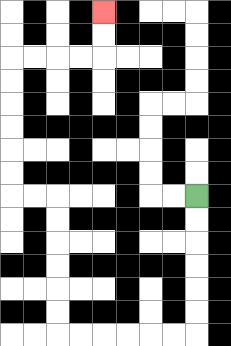{'start': '[8, 8]', 'end': '[4, 0]', 'path_directions': 'D,D,D,D,D,D,L,L,L,L,L,L,U,U,U,U,U,U,L,L,U,U,U,U,U,U,R,R,R,R,U,U', 'path_coordinates': '[[8, 8], [8, 9], [8, 10], [8, 11], [8, 12], [8, 13], [8, 14], [7, 14], [6, 14], [5, 14], [4, 14], [3, 14], [2, 14], [2, 13], [2, 12], [2, 11], [2, 10], [2, 9], [2, 8], [1, 8], [0, 8], [0, 7], [0, 6], [0, 5], [0, 4], [0, 3], [0, 2], [1, 2], [2, 2], [3, 2], [4, 2], [4, 1], [4, 0]]'}